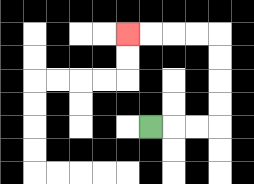{'start': '[6, 5]', 'end': '[5, 1]', 'path_directions': 'R,R,R,U,U,U,U,L,L,L,L', 'path_coordinates': '[[6, 5], [7, 5], [8, 5], [9, 5], [9, 4], [9, 3], [9, 2], [9, 1], [8, 1], [7, 1], [6, 1], [5, 1]]'}